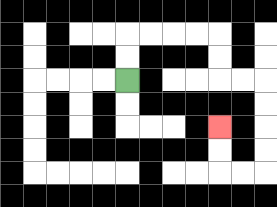{'start': '[5, 3]', 'end': '[9, 5]', 'path_directions': 'U,U,R,R,R,R,D,D,R,R,D,D,D,D,L,L,U,U', 'path_coordinates': '[[5, 3], [5, 2], [5, 1], [6, 1], [7, 1], [8, 1], [9, 1], [9, 2], [9, 3], [10, 3], [11, 3], [11, 4], [11, 5], [11, 6], [11, 7], [10, 7], [9, 7], [9, 6], [9, 5]]'}